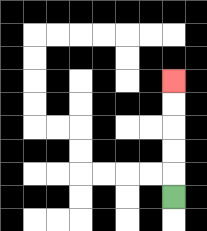{'start': '[7, 8]', 'end': '[7, 3]', 'path_directions': 'U,U,U,U,U', 'path_coordinates': '[[7, 8], [7, 7], [7, 6], [7, 5], [7, 4], [7, 3]]'}